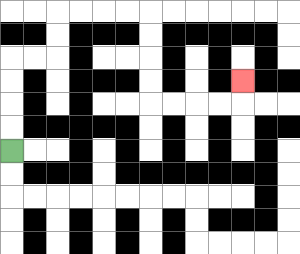{'start': '[0, 6]', 'end': '[10, 3]', 'path_directions': 'U,U,U,U,R,R,U,U,R,R,R,R,D,D,D,D,R,R,R,R,U', 'path_coordinates': '[[0, 6], [0, 5], [0, 4], [0, 3], [0, 2], [1, 2], [2, 2], [2, 1], [2, 0], [3, 0], [4, 0], [5, 0], [6, 0], [6, 1], [6, 2], [6, 3], [6, 4], [7, 4], [8, 4], [9, 4], [10, 4], [10, 3]]'}